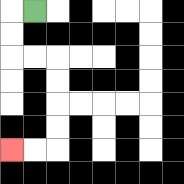{'start': '[1, 0]', 'end': '[0, 6]', 'path_directions': 'L,D,D,R,R,D,D,D,D,L,L', 'path_coordinates': '[[1, 0], [0, 0], [0, 1], [0, 2], [1, 2], [2, 2], [2, 3], [2, 4], [2, 5], [2, 6], [1, 6], [0, 6]]'}